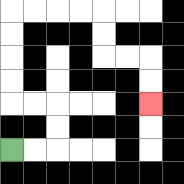{'start': '[0, 6]', 'end': '[6, 4]', 'path_directions': 'R,R,U,U,L,L,U,U,U,U,R,R,R,R,D,D,R,R,D,D', 'path_coordinates': '[[0, 6], [1, 6], [2, 6], [2, 5], [2, 4], [1, 4], [0, 4], [0, 3], [0, 2], [0, 1], [0, 0], [1, 0], [2, 0], [3, 0], [4, 0], [4, 1], [4, 2], [5, 2], [6, 2], [6, 3], [6, 4]]'}